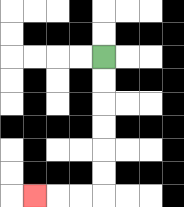{'start': '[4, 2]', 'end': '[1, 8]', 'path_directions': 'D,D,D,D,D,D,L,L,L', 'path_coordinates': '[[4, 2], [4, 3], [4, 4], [4, 5], [4, 6], [4, 7], [4, 8], [3, 8], [2, 8], [1, 8]]'}